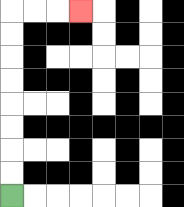{'start': '[0, 8]', 'end': '[3, 0]', 'path_directions': 'U,U,U,U,U,U,U,U,R,R,R', 'path_coordinates': '[[0, 8], [0, 7], [0, 6], [0, 5], [0, 4], [0, 3], [0, 2], [0, 1], [0, 0], [1, 0], [2, 0], [3, 0]]'}